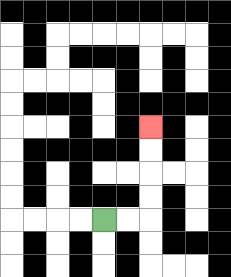{'start': '[4, 9]', 'end': '[6, 5]', 'path_directions': 'R,R,U,U,U,U', 'path_coordinates': '[[4, 9], [5, 9], [6, 9], [6, 8], [6, 7], [6, 6], [6, 5]]'}